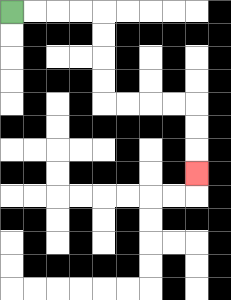{'start': '[0, 0]', 'end': '[8, 7]', 'path_directions': 'R,R,R,R,D,D,D,D,R,R,R,R,D,D,D', 'path_coordinates': '[[0, 0], [1, 0], [2, 0], [3, 0], [4, 0], [4, 1], [4, 2], [4, 3], [4, 4], [5, 4], [6, 4], [7, 4], [8, 4], [8, 5], [8, 6], [8, 7]]'}